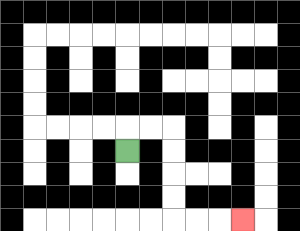{'start': '[5, 6]', 'end': '[10, 9]', 'path_directions': 'U,R,R,D,D,D,D,R,R,R', 'path_coordinates': '[[5, 6], [5, 5], [6, 5], [7, 5], [7, 6], [7, 7], [7, 8], [7, 9], [8, 9], [9, 9], [10, 9]]'}